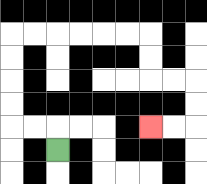{'start': '[2, 6]', 'end': '[6, 5]', 'path_directions': 'U,L,L,U,U,U,U,R,R,R,R,R,R,D,D,R,R,D,D,L,L', 'path_coordinates': '[[2, 6], [2, 5], [1, 5], [0, 5], [0, 4], [0, 3], [0, 2], [0, 1], [1, 1], [2, 1], [3, 1], [4, 1], [5, 1], [6, 1], [6, 2], [6, 3], [7, 3], [8, 3], [8, 4], [8, 5], [7, 5], [6, 5]]'}